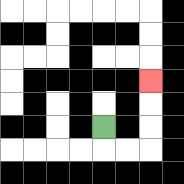{'start': '[4, 5]', 'end': '[6, 3]', 'path_directions': 'D,R,R,U,U,U', 'path_coordinates': '[[4, 5], [4, 6], [5, 6], [6, 6], [6, 5], [6, 4], [6, 3]]'}